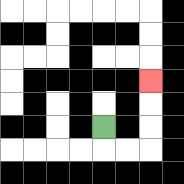{'start': '[4, 5]', 'end': '[6, 3]', 'path_directions': 'D,R,R,U,U,U', 'path_coordinates': '[[4, 5], [4, 6], [5, 6], [6, 6], [6, 5], [6, 4], [6, 3]]'}